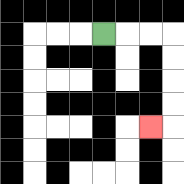{'start': '[4, 1]', 'end': '[6, 5]', 'path_directions': 'R,R,R,D,D,D,D,L', 'path_coordinates': '[[4, 1], [5, 1], [6, 1], [7, 1], [7, 2], [7, 3], [7, 4], [7, 5], [6, 5]]'}